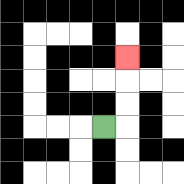{'start': '[4, 5]', 'end': '[5, 2]', 'path_directions': 'R,U,U,U', 'path_coordinates': '[[4, 5], [5, 5], [5, 4], [5, 3], [5, 2]]'}